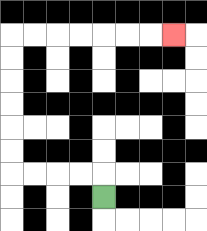{'start': '[4, 8]', 'end': '[7, 1]', 'path_directions': 'U,L,L,L,L,U,U,U,U,U,U,R,R,R,R,R,R,R', 'path_coordinates': '[[4, 8], [4, 7], [3, 7], [2, 7], [1, 7], [0, 7], [0, 6], [0, 5], [0, 4], [0, 3], [0, 2], [0, 1], [1, 1], [2, 1], [3, 1], [4, 1], [5, 1], [6, 1], [7, 1]]'}